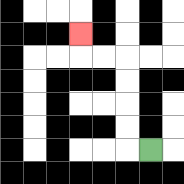{'start': '[6, 6]', 'end': '[3, 1]', 'path_directions': 'L,U,U,U,U,L,L,U', 'path_coordinates': '[[6, 6], [5, 6], [5, 5], [5, 4], [5, 3], [5, 2], [4, 2], [3, 2], [3, 1]]'}